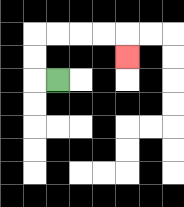{'start': '[2, 3]', 'end': '[5, 2]', 'path_directions': 'L,U,U,R,R,R,R,D', 'path_coordinates': '[[2, 3], [1, 3], [1, 2], [1, 1], [2, 1], [3, 1], [4, 1], [5, 1], [5, 2]]'}